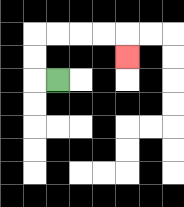{'start': '[2, 3]', 'end': '[5, 2]', 'path_directions': 'L,U,U,R,R,R,R,D', 'path_coordinates': '[[2, 3], [1, 3], [1, 2], [1, 1], [2, 1], [3, 1], [4, 1], [5, 1], [5, 2]]'}